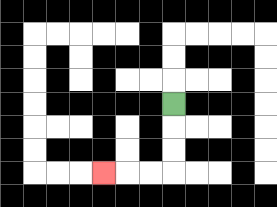{'start': '[7, 4]', 'end': '[4, 7]', 'path_directions': 'D,D,D,L,L,L', 'path_coordinates': '[[7, 4], [7, 5], [7, 6], [7, 7], [6, 7], [5, 7], [4, 7]]'}